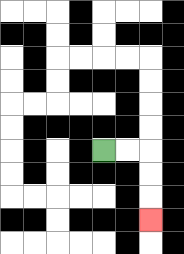{'start': '[4, 6]', 'end': '[6, 9]', 'path_directions': 'R,R,D,D,D', 'path_coordinates': '[[4, 6], [5, 6], [6, 6], [6, 7], [6, 8], [6, 9]]'}